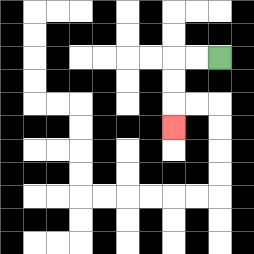{'start': '[9, 2]', 'end': '[7, 5]', 'path_directions': 'L,L,D,D,D', 'path_coordinates': '[[9, 2], [8, 2], [7, 2], [7, 3], [7, 4], [7, 5]]'}